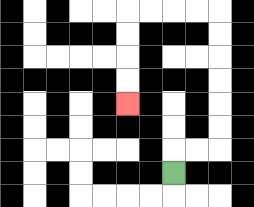{'start': '[7, 7]', 'end': '[5, 4]', 'path_directions': 'U,R,R,U,U,U,U,U,U,L,L,L,L,D,D,D,D', 'path_coordinates': '[[7, 7], [7, 6], [8, 6], [9, 6], [9, 5], [9, 4], [9, 3], [9, 2], [9, 1], [9, 0], [8, 0], [7, 0], [6, 0], [5, 0], [5, 1], [5, 2], [5, 3], [5, 4]]'}